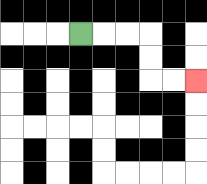{'start': '[3, 1]', 'end': '[8, 3]', 'path_directions': 'R,R,R,D,D,R,R', 'path_coordinates': '[[3, 1], [4, 1], [5, 1], [6, 1], [6, 2], [6, 3], [7, 3], [8, 3]]'}